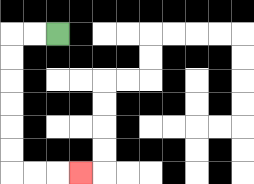{'start': '[2, 1]', 'end': '[3, 7]', 'path_directions': 'L,L,D,D,D,D,D,D,R,R,R', 'path_coordinates': '[[2, 1], [1, 1], [0, 1], [0, 2], [0, 3], [0, 4], [0, 5], [0, 6], [0, 7], [1, 7], [2, 7], [3, 7]]'}